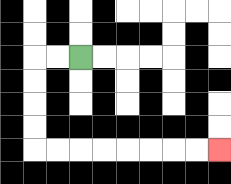{'start': '[3, 2]', 'end': '[9, 6]', 'path_directions': 'L,L,D,D,D,D,R,R,R,R,R,R,R,R', 'path_coordinates': '[[3, 2], [2, 2], [1, 2], [1, 3], [1, 4], [1, 5], [1, 6], [2, 6], [3, 6], [4, 6], [5, 6], [6, 6], [7, 6], [8, 6], [9, 6]]'}